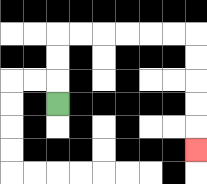{'start': '[2, 4]', 'end': '[8, 6]', 'path_directions': 'U,U,U,R,R,R,R,R,R,D,D,D,D,D', 'path_coordinates': '[[2, 4], [2, 3], [2, 2], [2, 1], [3, 1], [4, 1], [5, 1], [6, 1], [7, 1], [8, 1], [8, 2], [8, 3], [8, 4], [8, 5], [8, 6]]'}